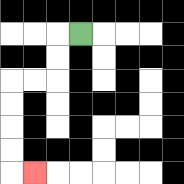{'start': '[3, 1]', 'end': '[1, 7]', 'path_directions': 'L,D,D,L,L,D,D,D,D,R', 'path_coordinates': '[[3, 1], [2, 1], [2, 2], [2, 3], [1, 3], [0, 3], [0, 4], [0, 5], [0, 6], [0, 7], [1, 7]]'}